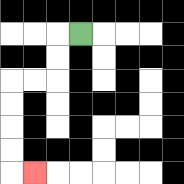{'start': '[3, 1]', 'end': '[1, 7]', 'path_directions': 'L,D,D,L,L,D,D,D,D,R', 'path_coordinates': '[[3, 1], [2, 1], [2, 2], [2, 3], [1, 3], [0, 3], [0, 4], [0, 5], [0, 6], [0, 7], [1, 7]]'}